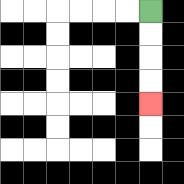{'start': '[6, 0]', 'end': '[6, 4]', 'path_directions': 'D,D,D,D', 'path_coordinates': '[[6, 0], [6, 1], [6, 2], [6, 3], [6, 4]]'}